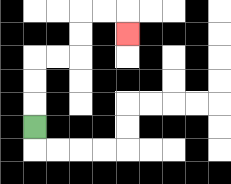{'start': '[1, 5]', 'end': '[5, 1]', 'path_directions': 'U,U,U,R,R,U,U,R,R,D', 'path_coordinates': '[[1, 5], [1, 4], [1, 3], [1, 2], [2, 2], [3, 2], [3, 1], [3, 0], [4, 0], [5, 0], [5, 1]]'}